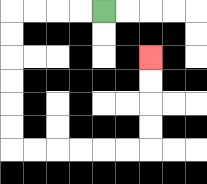{'start': '[4, 0]', 'end': '[6, 2]', 'path_directions': 'L,L,L,L,D,D,D,D,D,D,R,R,R,R,R,R,U,U,U,U', 'path_coordinates': '[[4, 0], [3, 0], [2, 0], [1, 0], [0, 0], [0, 1], [0, 2], [0, 3], [0, 4], [0, 5], [0, 6], [1, 6], [2, 6], [3, 6], [4, 6], [5, 6], [6, 6], [6, 5], [6, 4], [6, 3], [6, 2]]'}